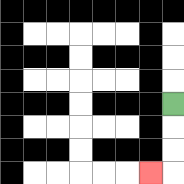{'start': '[7, 4]', 'end': '[6, 7]', 'path_directions': 'D,D,D,L', 'path_coordinates': '[[7, 4], [7, 5], [7, 6], [7, 7], [6, 7]]'}